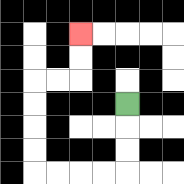{'start': '[5, 4]', 'end': '[3, 1]', 'path_directions': 'D,D,D,L,L,L,L,U,U,U,U,R,R,U,U', 'path_coordinates': '[[5, 4], [5, 5], [5, 6], [5, 7], [4, 7], [3, 7], [2, 7], [1, 7], [1, 6], [1, 5], [1, 4], [1, 3], [2, 3], [3, 3], [3, 2], [3, 1]]'}